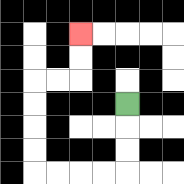{'start': '[5, 4]', 'end': '[3, 1]', 'path_directions': 'D,D,D,L,L,L,L,U,U,U,U,R,R,U,U', 'path_coordinates': '[[5, 4], [5, 5], [5, 6], [5, 7], [4, 7], [3, 7], [2, 7], [1, 7], [1, 6], [1, 5], [1, 4], [1, 3], [2, 3], [3, 3], [3, 2], [3, 1]]'}